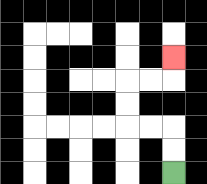{'start': '[7, 7]', 'end': '[7, 2]', 'path_directions': 'U,U,L,L,U,U,R,R,U', 'path_coordinates': '[[7, 7], [7, 6], [7, 5], [6, 5], [5, 5], [5, 4], [5, 3], [6, 3], [7, 3], [7, 2]]'}